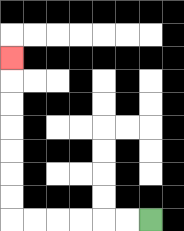{'start': '[6, 9]', 'end': '[0, 2]', 'path_directions': 'L,L,L,L,L,L,U,U,U,U,U,U,U', 'path_coordinates': '[[6, 9], [5, 9], [4, 9], [3, 9], [2, 9], [1, 9], [0, 9], [0, 8], [0, 7], [0, 6], [0, 5], [0, 4], [0, 3], [0, 2]]'}